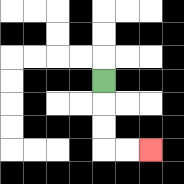{'start': '[4, 3]', 'end': '[6, 6]', 'path_directions': 'D,D,D,R,R', 'path_coordinates': '[[4, 3], [4, 4], [4, 5], [4, 6], [5, 6], [6, 6]]'}